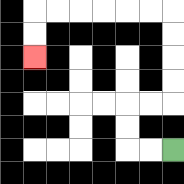{'start': '[7, 6]', 'end': '[1, 2]', 'path_directions': 'L,L,U,U,R,R,U,U,U,U,L,L,L,L,L,L,D,D', 'path_coordinates': '[[7, 6], [6, 6], [5, 6], [5, 5], [5, 4], [6, 4], [7, 4], [7, 3], [7, 2], [7, 1], [7, 0], [6, 0], [5, 0], [4, 0], [3, 0], [2, 0], [1, 0], [1, 1], [1, 2]]'}